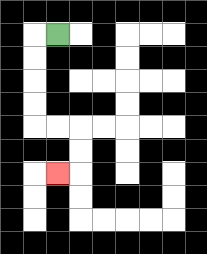{'start': '[2, 1]', 'end': '[2, 7]', 'path_directions': 'L,D,D,D,D,R,R,D,D,L', 'path_coordinates': '[[2, 1], [1, 1], [1, 2], [1, 3], [1, 4], [1, 5], [2, 5], [3, 5], [3, 6], [3, 7], [2, 7]]'}